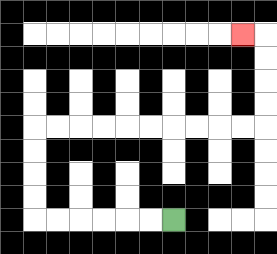{'start': '[7, 9]', 'end': '[10, 1]', 'path_directions': 'L,L,L,L,L,L,U,U,U,U,R,R,R,R,R,R,R,R,R,R,U,U,U,U,L', 'path_coordinates': '[[7, 9], [6, 9], [5, 9], [4, 9], [3, 9], [2, 9], [1, 9], [1, 8], [1, 7], [1, 6], [1, 5], [2, 5], [3, 5], [4, 5], [5, 5], [6, 5], [7, 5], [8, 5], [9, 5], [10, 5], [11, 5], [11, 4], [11, 3], [11, 2], [11, 1], [10, 1]]'}